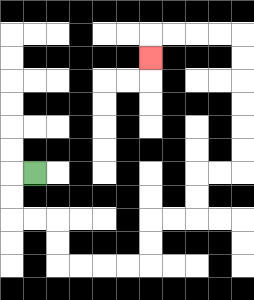{'start': '[1, 7]', 'end': '[6, 2]', 'path_directions': 'L,D,D,R,R,D,D,R,R,R,R,U,U,R,R,U,U,R,R,U,U,U,U,U,U,L,L,L,L,D', 'path_coordinates': '[[1, 7], [0, 7], [0, 8], [0, 9], [1, 9], [2, 9], [2, 10], [2, 11], [3, 11], [4, 11], [5, 11], [6, 11], [6, 10], [6, 9], [7, 9], [8, 9], [8, 8], [8, 7], [9, 7], [10, 7], [10, 6], [10, 5], [10, 4], [10, 3], [10, 2], [10, 1], [9, 1], [8, 1], [7, 1], [6, 1], [6, 2]]'}